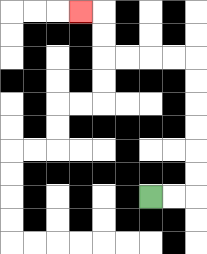{'start': '[6, 8]', 'end': '[3, 0]', 'path_directions': 'R,R,U,U,U,U,U,U,L,L,L,L,U,U,L', 'path_coordinates': '[[6, 8], [7, 8], [8, 8], [8, 7], [8, 6], [8, 5], [8, 4], [8, 3], [8, 2], [7, 2], [6, 2], [5, 2], [4, 2], [4, 1], [4, 0], [3, 0]]'}